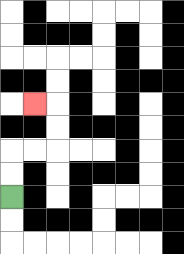{'start': '[0, 8]', 'end': '[1, 4]', 'path_directions': 'U,U,R,R,U,U,L', 'path_coordinates': '[[0, 8], [0, 7], [0, 6], [1, 6], [2, 6], [2, 5], [2, 4], [1, 4]]'}